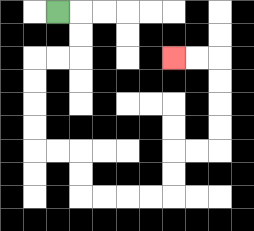{'start': '[2, 0]', 'end': '[7, 2]', 'path_directions': 'R,D,D,L,L,D,D,D,D,R,R,D,D,R,R,R,R,U,U,R,R,U,U,U,U,L,L', 'path_coordinates': '[[2, 0], [3, 0], [3, 1], [3, 2], [2, 2], [1, 2], [1, 3], [1, 4], [1, 5], [1, 6], [2, 6], [3, 6], [3, 7], [3, 8], [4, 8], [5, 8], [6, 8], [7, 8], [7, 7], [7, 6], [8, 6], [9, 6], [9, 5], [9, 4], [9, 3], [9, 2], [8, 2], [7, 2]]'}